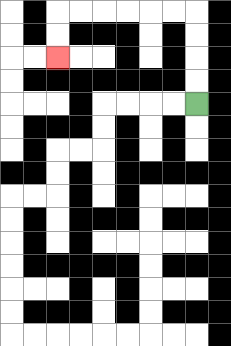{'start': '[8, 4]', 'end': '[2, 2]', 'path_directions': 'U,U,U,U,L,L,L,L,L,L,D,D', 'path_coordinates': '[[8, 4], [8, 3], [8, 2], [8, 1], [8, 0], [7, 0], [6, 0], [5, 0], [4, 0], [3, 0], [2, 0], [2, 1], [2, 2]]'}